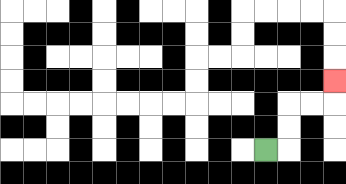{'start': '[11, 6]', 'end': '[14, 3]', 'path_directions': 'R,U,U,R,R,U', 'path_coordinates': '[[11, 6], [12, 6], [12, 5], [12, 4], [13, 4], [14, 4], [14, 3]]'}